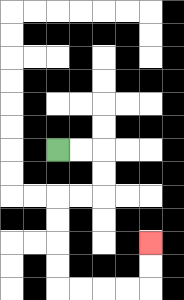{'start': '[2, 6]', 'end': '[6, 10]', 'path_directions': 'R,R,D,D,L,L,D,D,D,D,R,R,R,R,U,U', 'path_coordinates': '[[2, 6], [3, 6], [4, 6], [4, 7], [4, 8], [3, 8], [2, 8], [2, 9], [2, 10], [2, 11], [2, 12], [3, 12], [4, 12], [5, 12], [6, 12], [6, 11], [6, 10]]'}